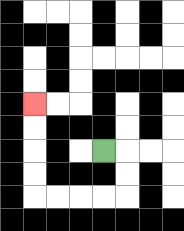{'start': '[4, 6]', 'end': '[1, 4]', 'path_directions': 'R,D,D,L,L,L,L,U,U,U,U', 'path_coordinates': '[[4, 6], [5, 6], [5, 7], [5, 8], [4, 8], [3, 8], [2, 8], [1, 8], [1, 7], [1, 6], [1, 5], [1, 4]]'}